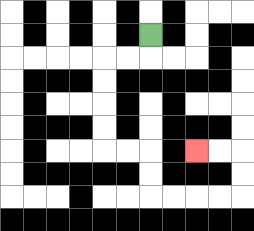{'start': '[6, 1]', 'end': '[8, 6]', 'path_directions': 'D,L,L,D,D,D,D,R,R,D,D,R,R,R,R,U,U,L,L', 'path_coordinates': '[[6, 1], [6, 2], [5, 2], [4, 2], [4, 3], [4, 4], [4, 5], [4, 6], [5, 6], [6, 6], [6, 7], [6, 8], [7, 8], [8, 8], [9, 8], [10, 8], [10, 7], [10, 6], [9, 6], [8, 6]]'}